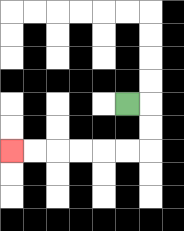{'start': '[5, 4]', 'end': '[0, 6]', 'path_directions': 'R,D,D,L,L,L,L,L,L', 'path_coordinates': '[[5, 4], [6, 4], [6, 5], [6, 6], [5, 6], [4, 6], [3, 6], [2, 6], [1, 6], [0, 6]]'}